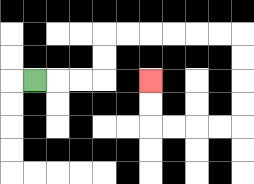{'start': '[1, 3]', 'end': '[6, 3]', 'path_directions': 'R,R,R,U,U,R,R,R,R,R,R,D,D,D,D,L,L,L,L,U,U', 'path_coordinates': '[[1, 3], [2, 3], [3, 3], [4, 3], [4, 2], [4, 1], [5, 1], [6, 1], [7, 1], [8, 1], [9, 1], [10, 1], [10, 2], [10, 3], [10, 4], [10, 5], [9, 5], [8, 5], [7, 5], [6, 5], [6, 4], [6, 3]]'}